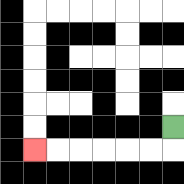{'start': '[7, 5]', 'end': '[1, 6]', 'path_directions': 'D,L,L,L,L,L,L', 'path_coordinates': '[[7, 5], [7, 6], [6, 6], [5, 6], [4, 6], [3, 6], [2, 6], [1, 6]]'}